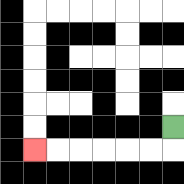{'start': '[7, 5]', 'end': '[1, 6]', 'path_directions': 'D,L,L,L,L,L,L', 'path_coordinates': '[[7, 5], [7, 6], [6, 6], [5, 6], [4, 6], [3, 6], [2, 6], [1, 6]]'}